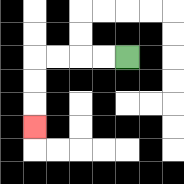{'start': '[5, 2]', 'end': '[1, 5]', 'path_directions': 'L,L,L,L,D,D,D', 'path_coordinates': '[[5, 2], [4, 2], [3, 2], [2, 2], [1, 2], [1, 3], [1, 4], [1, 5]]'}